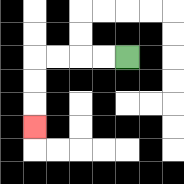{'start': '[5, 2]', 'end': '[1, 5]', 'path_directions': 'L,L,L,L,D,D,D', 'path_coordinates': '[[5, 2], [4, 2], [3, 2], [2, 2], [1, 2], [1, 3], [1, 4], [1, 5]]'}